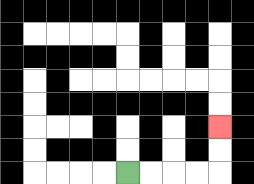{'start': '[5, 7]', 'end': '[9, 5]', 'path_directions': 'R,R,R,R,U,U', 'path_coordinates': '[[5, 7], [6, 7], [7, 7], [8, 7], [9, 7], [9, 6], [9, 5]]'}